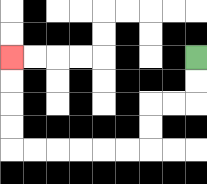{'start': '[8, 2]', 'end': '[0, 2]', 'path_directions': 'D,D,L,L,D,D,L,L,L,L,L,L,U,U,U,U', 'path_coordinates': '[[8, 2], [8, 3], [8, 4], [7, 4], [6, 4], [6, 5], [6, 6], [5, 6], [4, 6], [3, 6], [2, 6], [1, 6], [0, 6], [0, 5], [0, 4], [0, 3], [0, 2]]'}